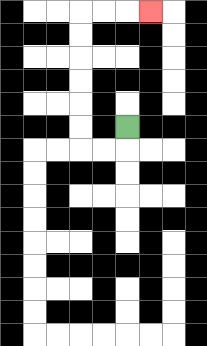{'start': '[5, 5]', 'end': '[6, 0]', 'path_directions': 'D,L,L,U,U,U,U,U,U,R,R,R', 'path_coordinates': '[[5, 5], [5, 6], [4, 6], [3, 6], [3, 5], [3, 4], [3, 3], [3, 2], [3, 1], [3, 0], [4, 0], [5, 0], [6, 0]]'}